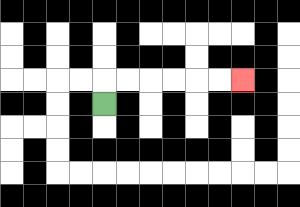{'start': '[4, 4]', 'end': '[10, 3]', 'path_directions': 'U,R,R,R,R,R,R', 'path_coordinates': '[[4, 4], [4, 3], [5, 3], [6, 3], [7, 3], [8, 3], [9, 3], [10, 3]]'}